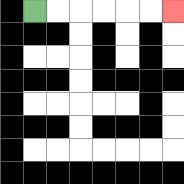{'start': '[1, 0]', 'end': '[7, 0]', 'path_directions': 'R,R,R,R,R,R', 'path_coordinates': '[[1, 0], [2, 0], [3, 0], [4, 0], [5, 0], [6, 0], [7, 0]]'}